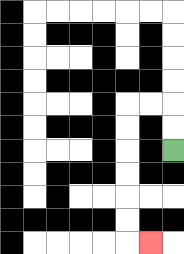{'start': '[7, 6]', 'end': '[6, 10]', 'path_directions': 'U,U,L,L,D,D,D,D,D,D,R', 'path_coordinates': '[[7, 6], [7, 5], [7, 4], [6, 4], [5, 4], [5, 5], [5, 6], [5, 7], [5, 8], [5, 9], [5, 10], [6, 10]]'}